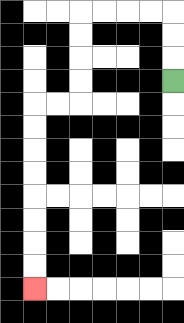{'start': '[7, 3]', 'end': '[1, 12]', 'path_directions': 'U,U,U,L,L,L,L,D,D,D,D,L,L,D,D,D,D,D,D,D,D', 'path_coordinates': '[[7, 3], [7, 2], [7, 1], [7, 0], [6, 0], [5, 0], [4, 0], [3, 0], [3, 1], [3, 2], [3, 3], [3, 4], [2, 4], [1, 4], [1, 5], [1, 6], [1, 7], [1, 8], [1, 9], [1, 10], [1, 11], [1, 12]]'}